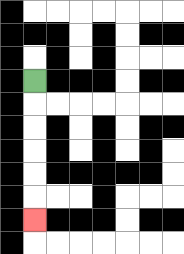{'start': '[1, 3]', 'end': '[1, 9]', 'path_directions': 'D,D,D,D,D,D', 'path_coordinates': '[[1, 3], [1, 4], [1, 5], [1, 6], [1, 7], [1, 8], [1, 9]]'}